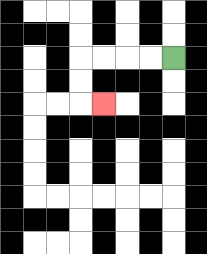{'start': '[7, 2]', 'end': '[4, 4]', 'path_directions': 'L,L,L,L,D,D,R', 'path_coordinates': '[[7, 2], [6, 2], [5, 2], [4, 2], [3, 2], [3, 3], [3, 4], [4, 4]]'}